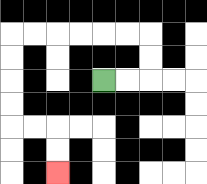{'start': '[4, 3]', 'end': '[2, 7]', 'path_directions': 'R,R,U,U,L,L,L,L,L,L,D,D,D,D,R,R,D,D', 'path_coordinates': '[[4, 3], [5, 3], [6, 3], [6, 2], [6, 1], [5, 1], [4, 1], [3, 1], [2, 1], [1, 1], [0, 1], [0, 2], [0, 3], [0, 4], [0, 5], [1, 5], [2, 5], [2, 6], [2, 7]]'}